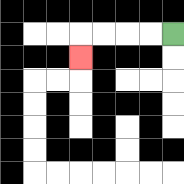{'start': '[7, 1]', 'end': '[3, 2]', 'path_directions': 'L,L,L,L,D', 'path_coordinates': '[[7, 1], [6, 1], [5, 1], [4, 1], [3, 1], [3, 2]]'}